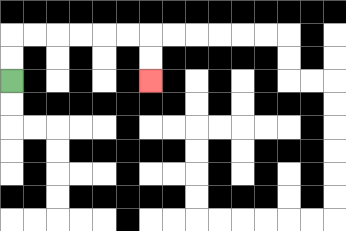{'start': '[0, 3]', 'end': '[6, 3]', 'path_directions': 'U,U,R,R,R,R,R,R,D,D', 'path_coordinates': '[[0, 3], [0, 2], [0, 1], [1, 1], [2, 1], [3, 1], [4, 1], [5, 1], [6, 1], [6, 2], [6, 3]]'}